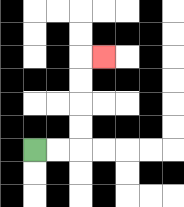{'start': '[1, 6]', 'end': '[4, 2]', 'path_directions': 'R,R,U,U,U,U,R', 'path_coordinates': '[[1, 6], [2, 6], [3, 6], [3, 5], [3, 4], [3, 3], [3, 2], [4, 2]]'}